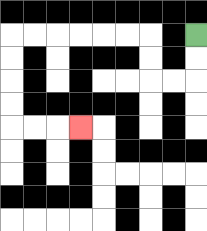{'start': '[8, 1]', 'end': '[3, 5]', 'path_directions': 'D,D,L,L,U,U,L,L,L,L,L,L,D,D,D,D,R,R,R', 'path_coordinates': '[[8, 1], [8, 2], [8, 3], [7, 3], [6, 3], [6, 2], [6, 1], [5, 1], [4, 1], [3, 1], [2, 1], [1, 1], [0, 1], [0, 2], [0, 3], [0, 4], [0, 5], [1, 5], [2, 5], [3, 5]]'}